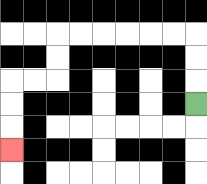{'start': '[8, 4]', 'end': '[0, 6]', 'path_directions': 'U,U,U,L,L,L,L,L,L,D,D,L,L,D,D,D', 'path_coordinates': '[[8, 4], [8, 3], [8, 2], [8, 1], [7, 1], [6, 1], [5, 1], [4, 1], [3, 1], [2, 1], [2, 2], [2, 3], [1, 3], [0, 3], [0, 4], [0, 5], [0, 6]]'}